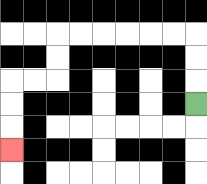{'start': '[8, 4]', 'end': '[0, 6]', 'path_directions': 'U,U,U,L,L,L,L,L,L,D,D,L,L,D,D,D', 'path_coordinates': '[[8, 4], [8, 3], [8, 2], [8, 1], [7, 1], [6, 1], [5, 1], [4, 1], [3, 1], [2, 1], [2, 2], [2, 3], [1, 3], [0, 3], [0, 4], [0, 5], [0, 6]]'}